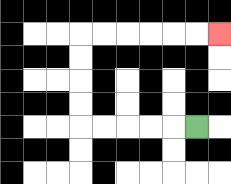{'start': '[8, 5]', 'end': '[9, 1]', 'path_directions': 'L,L,L,L,L,U,U,U,U,R,R,R,R,R,R', 'path_coordinates': '[[8, 5], [7, 5], [6, 5], [5, 5], [4, 5], [3, 5], [3, 4], [3, 3], [3, 2], [3, 1], [4, 1], [5, 1], [6, 1], [7, 1], [8, 1], [9, 1]]'}